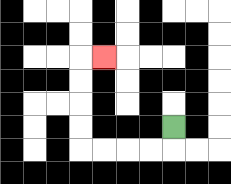{'start': '[7, 5]', 'end': '[4, 2]', 'path_directions': 'D,L,L,L,L,U,U,U,U,R', 'path_coordinates': '[[7, 5], [7, 6], [6, 6], [5, 6], [4, 6], [3, 6], [3, 5], [3, 4], [3, 3], [3, 2], [4, 2]]'}